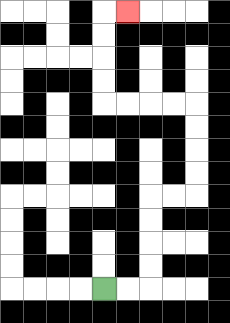{'start': '[4, 12]', 'end': '[5, 0]', 'path_directions': 'R,R,U,U,U,U,R,R,U,U,U,U,L,L,L,L,U,U,U,U,R', 'path_coordinates': '[[4, 12], [5, 12], [6, 12], [6, 11], [6, 10], [6, 9], [6, 8], [7, 8], [8, 8], [8, 7], [8, 6], [8, 5], [8, 4], [7, 4], [6, 4], [5, 4], [4, 4], [4, 3], [4, 2], [4, 1], [4, 0], [5, 0]]'}